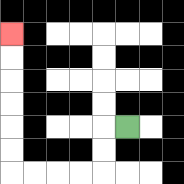{'start': '[5, 5]', 'end': '[0, 1]', 'path_directions': 'L,D,D,L,L,L,L,U,U,U,U,U,U', 'path_coordinates': '[[5, 5], [4, 5], [4, 6], [4, 7], [3, 7], [2, 7], [1, 7], [0, 7], [0, 6], [0, 5], [0, 4], [0, 3], [0, 2], [0, 1]]'}